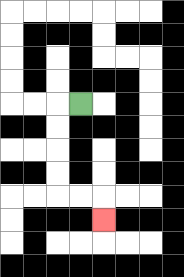{'start': '[3, 4]', 'end': '[4, 9]', 'path_directions': 'L,D,D,D,D,R,R,D', 'path_coordinates': '[[3, 4], [2, 4], [2, 5], [2, 6], [2, 7], [2, 8], [3, 8], [4, 8], [4, 9]]'}